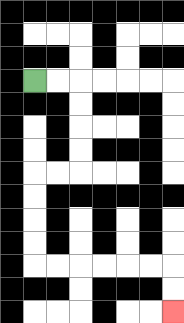{'start': '[1, 3]', 'end': '[7, 13]', 'path_directions': 'R,R,D,D,D,D,L,L,D,D,D,D,R,R,R,R,R,R,D,D', 'path_coordinates': '[[1, 3], [2, 3], [3, 3], [3, 4], [3, 5], [3, 6], [3, 7], [2, 7], [1, 7], [1, 8], [1, 9], [1, 10], [1, 11], [2, 11], [3, 11], [4, 11], [5, 11], [6, 11], [7, 11], [7, 12], [7, 13]]'}